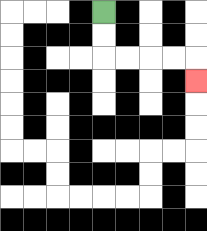{'start': '[4, 0]', 'end': '[8, 3]', 'path_directions': 'D,D,R,R,R,R,D', 'path_coordinates': '[[4, 0], [4, 1], [4, 2], [5, 2], [6, 2], [7, 2], [8, 2], [8, 3]]'}